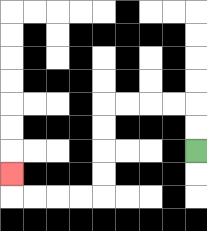{'start': '[8, 6]', 'end': '[0, 7]', 'path_directions': 'U,U,L,L,L,L,D,D,D,D,L,L,L,L,U', 'path_coordinates': '[[8, 6], [8, 5], [8, 4], [7, 4], [6, 4], [5, 4], [4, 4], [4, 5], [4, 6], [4, 7], [4, 8], [3, 8], [2, 8], [1, 8], [0, 8], [0, 7]]'}